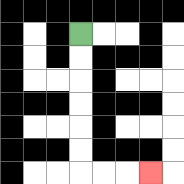{'start': '[3, 1]', 'end': '[6, 7]', 'path_directions': 'D,D,D,D,D,D,R,R,R', 'path_coordinates': '[[3, 1], [3, 2], [3, 3], [3, 4], [3, 5], [3, 6], [3, 7], [4, 7], [5, 7], [6, 7]]'}